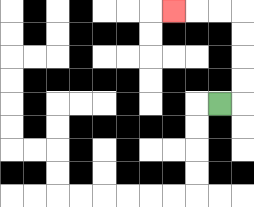{'start': '[9, 4]', 'end': '[7, 0]', 'path_directions': 'R,U,U,U,U,L,L,L', 'path_coordinates': '[[9, 4], [10, 4], [10, 3], [10, 2], [10, 1], [10, 0], [9, 0], [8, 0], [7, 0]]'}